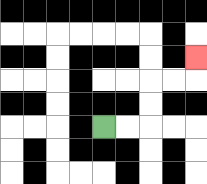{'start': '[4, 5]', 'end': '[8, 2]', 'path_directions': 'R,R,U,U,R,R,U', 'path_coordinates': '[[4, 5], [5, 5], [6, 5], [6, 4], [6, 3], [7, 3], [8, 3], [8, 2]]'}